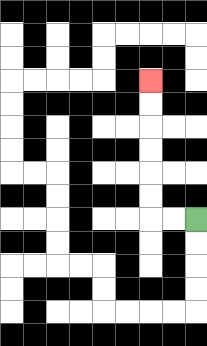{'start': '[8, 9]', 'end': '[6, 3]', 'path_directions': 'L,L,U,U,U,U,U,U', 'path_coordinates': '[[8, 9], [7, 9], [6, 9], [6, 8], [6, 7], [6, 6], [6, 5], [6, 4], [6, 3]]'}